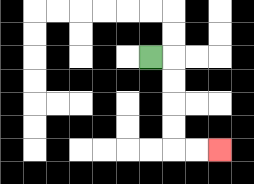{'start': '[6, 2]', 'end': '[9, 6]', 'path_directions': 'R,D,D,D,D,R,R', 'path_coordinates': '[[6, 2], [7, 2], [7, 3], [7, 4], [7, 5], [7, 6], [8, 6], [9, 6]]'}